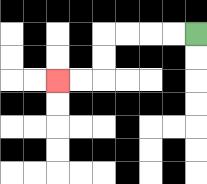{'start': '[8, 1]', 'end': '[2, 3]', 'path_directions': 'L,L,L,L,D,D,L,L', 'path_coordinates': '[[8, 1], [7, 1], [6, 1], [5, 1], [4, 1], [4, 2], [4, 3], [3, 3], [2, 3]]'}